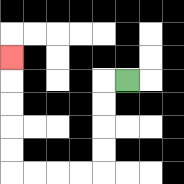{'start': '[5, 3]', 'end': '[0, 2]', 'path_directions': 'L,D,D,D,D,L,L,L,L,U,U,U,U,U', 'path_coordinates': '[[5, 3], [4, 3], [4, 4], [4, 5], [4, 6], [4, 7], [3, 7], [2, 7], [1, 7], [0, 7], [0, 6], [0, 5], [0, 4], [0, 3], [0, 2]]'}